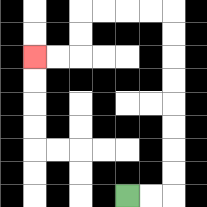{'start': '[5, 8]', 'end': '[1, 2]', 'path_directions': 'R,R,U,U,U,U,U,U,U,U,L,L,L,L,D,D,L,L', 'path_coordinates': '[[5, 8], [6, 8], [7, 8], [7, 7], [7, 6], [7, 5], [7, 4], [7, 3], [7, 2], [7, 1], [7, 0], [6, 0], [5, 0], [4, 0], [3, 0], [3, 1], [3, 2], [2, 2], [1, 2]]'}